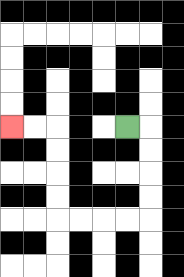{'start': '[5, 5]', 'end': '[0, 5]', 'path_directions': 'R,D,D,D,D,L,L,L,L,U,U,U,U,L,L', 'path_coordinates': '[[5, 5], [6, 5], [6, 6], [6, 7], [6, 8], [6, 9], [5, 9], [4, 9], [3, 9], [2, 9], [2, 8], [2, 7], [2, 6], [2, 5], [1, 5], [0, 5]]'}